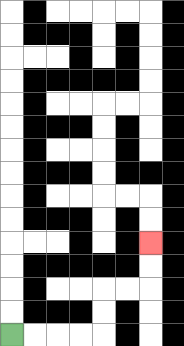{'start': '[0, 14]', 'end': '[6, 10]', 'path_directions': 'R,R,R,R,U,U,R,R,U,U', 'path_coordinates': '[[0, 14], [1, 14], [2, 14], [3, 14], [4, 14], [4, 13], [4, 12], [5, 12], [6, 12], [6, 11], [6, 10]]'}